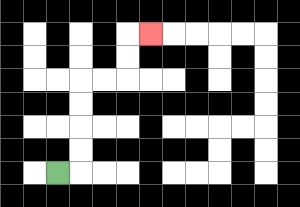{'start': '[2, 7]', 'end': '[6, 1]', 'path_directions': 'R,U,U,U,U,R,R,U,U,R', 'path_coordinates': '[[2, 7], [3, 7], [3, 6], [3, 5], [3, 4], [3, 3], [4, 3], [5, 3], [5, 2], [5, 1], [6, 1]]'}